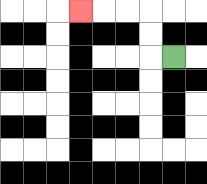{'start': '[7, 2]', 'end': '[3, 0]', 'path_directions': 'L,U,U,L,L,L', 'path_coordinates': '[[7, 2], [6, 2], [6, 1], [6, 0], [5, 0], [4, 0], [3, 0]]'}